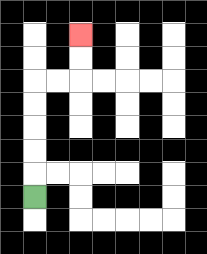{'start': '[1, 8]', 'end': '[3, 1]', 'path_directions': 'U,U,U,U,U,R,R,U,U', 'path_coordinates': '[[1, 8], [1, 7], [1, 6], [1, 5], [1, 4], [1, 3], [2, 3], [3, 3], [3, 2], [3, 1]]'}